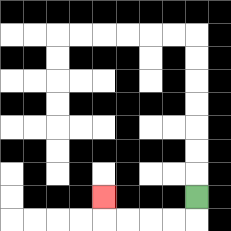{'start': '[8, 8]', 'end': '[4, 8]', 'path_directions': 'D,L,L,L,L,U', 'path_coordinates': '[[8, 8], [8, 9], [7, 9], [6, 9], [5, 9], [4, 9], [4, 8]]'}